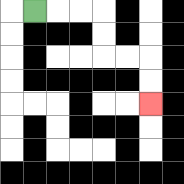{'start': '[1, 0]', 'end': '[6, 4]', 'path_directions': 'R,R,R,D,D,R,R,D,D', 'path_coordinates': '[[1, 0], [2, 0], [3, 0], [4, 0], [4, 1], [4, 2], [5, 2], [6, 2], [6, 3], [6, 4]]'}